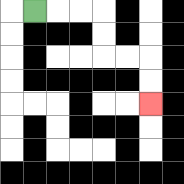{'start': '[1, 0]', 'end': '[6, 4]', 'path_directions': 'R,R,R,D,D,R,R,D,D', 'path_coordinates': '[[1, 0], [2, 0], [3, 0], [4, 0], [4, 1], [4, 2], [5, 2], [6, 2], [6, 3], [6, 4]]'}